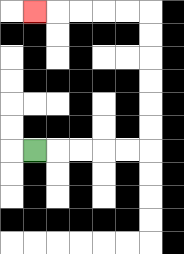{'start': '[1, 6]', 'end': '[1, 0]', 'path_directions': 'R,R,R,R,R,U,U,U,U,U,U,L,L,L,L,L', 'path_coordinates': '[[1, 6], [2, 6], [3, 6], [4, 6], [5, 6], [6, 6], [6, 5], [6, 4], [6, 3], [6, 2], [6, 1], [6, 0], [5, 0], [4, 0], [3, 0], [2, 0], [1, 0]]'}